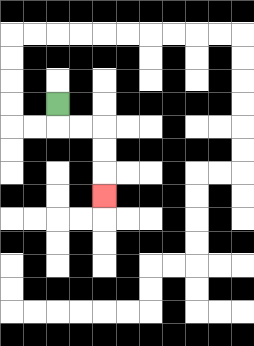{'start': '[2, 4]', 'end': '[4, 8]', 'path_directions': 'D,R,R,D,D,D', 'path_coordinates': '[[2, 4], [2, 5], [3, 5], [4, 5], [4, 6], [4, 7], [4, 8]]'}